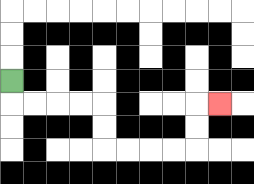{'start': '[0, 3]', 'end': '[9, 4]', 'path_directions': 'D,R,R,R,R,D,D,R,R,R,R,U,U,R', 'path_coordinates': '[[0, 3], [0, 4], [1, 4], [2, 4], [3, 4], [4, 4], [4, 5], [4, 6], [5, 6], [6, 6], [7, 6], [8, 6], [8, 5], [8, 4], [9, 4]]'}